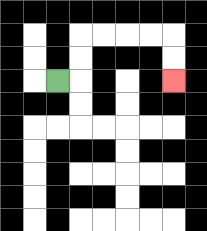{'start': '[2, 3]', 'end': '[7, 3]', 'path_directions': 'R,U,U,R,R,R,R,D,D', 'path_coordinates': '[[2, 3], [3, 3], [3, 2], [3, 1], [4, 1], [5, 1], [6, 1], [7, 1], [7, 2], [7, 3]]'}